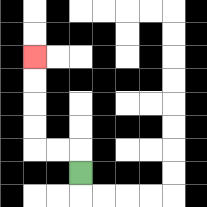{'start': '[3, 7]', 'end': '[1, 2]', 'path_directions': 'U,L,L,U,U,U,U', 'path_coordinates': '[[3, 7], [3, 6], [2, 6], [1, 6], [1, 5], [1, 4], [1, 3], [1, 2]]'}